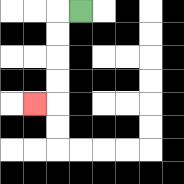{'start': '[3, 0]', 'end': '[1, 4]', 'path_directions': 'L,D,D,D,D,L', 'path_coordinates': '[[3, 0], [2, 0], [2, 1], [2, 2], [2, 3], [2, 4], [1, 4]]'}